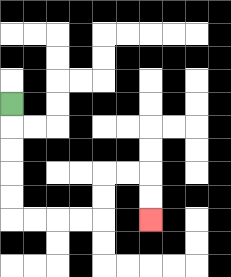{'start': '[0, 4]', 'end': '[6, 9]', 'path_directions': 'D,D,D,D,D,R,R,R,R,U,U,R,R,D,D', 'path_coordinates': '[[0, 4], [0, 5], [0, 6], [0, 7], [0, 8], [0, 9], [1, 9], [2, 9], [3, 9], [4, 9], [4, 8], [4, 7], [5, 7], [6, 7], [6, 8], [6, 9]]'}